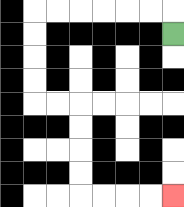{'start': '[7, 1]', 'end': '[7, 8]', 'path_directions': 'U,L,L,L,L,L,L,D,D,D,D,R,R,D,D,D,D,R,R,R,R', 'path_coordinates': '[[7, 1], [7, 0], [6, 0], [5, 0], [4, 0], [3, 0], [2, 0], [1, 0], [1, 1], [1, 2], [1, 3], [1, 4], [2, 4], [3, 4], [3, 5], [3, 6], [3, 7], [3, 8], [4, 8], [5, 8], [6, 8], [7, 8]]'}